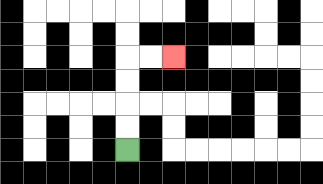{'start': '[5, 6]', 'end': '[7, 2]', 'path_directions': 'U,U,U,U,R,R', 'path_coordinates': '[[5, 6], [5, 5], [5, 4], [5, 3], [5, 2], [6, 2], [7, 2]]'}